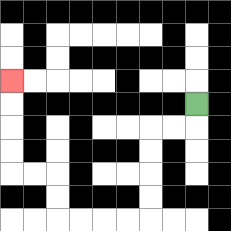{'start': '[8, 4]', 'end': '[0, 3]', 'path_directions': 'D,L,L,D,D,D,D,L,L,L,L,U,U,L,L,U,U,U,U', 'path_coordinates': '[[8, 4], [8, 5], [7, 5], [6, 5], [6, 6], [6, 7], [6, 8], [6, 9], [5, 9], [4, 9], [3, 9], [2, 9], [2, 8], [2, 7], [1, 7], [0, 7], [0, 6], [0, 5], [0, 4], [0, 3]]'}